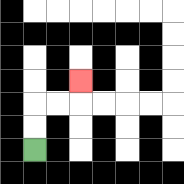{'start': '[1, 6]', 'end': '[3, 3]', 'path_directions': 'U,U,R,R,U', 'path_coordinates': '[[1, 6], [1, 5], [1, 4], [2, 4], [3, 4], [3, 3]]'}